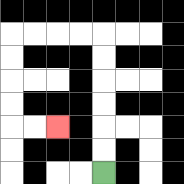{'start': '[4, 7]', 'end': '[2, 5]', 'path_directions': 'U,U,U,U,U,U,L,L,L,L,D,D,D,D,R,R', 'path_coordinates': '[[4, 7], [4, 6], [4, 5], [4, 4], [4, 3], [4, 2], [4, 1], [3, 1], [2, 1], [1, 1], [0, 1], [0, 2], [0, 3], [0, 4], [0, 5], [1, 5], [2, 5]]'}